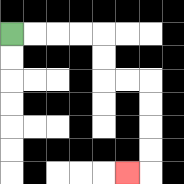{'start': '[0, 1]', 'end': '[5, 7]', 'path_directions': 'R,R,R,R,D,D,R,R,D,D,D,D,L', 'path_coordinates': '[[0, 1], [1, 1], [2, 1], [3, 1], [4, 1], [4, 2], [4, 3], [5, 3], [6, 3], [6, 4], [6, 5], [6, 6], [6, 7], [5, 7]]'}